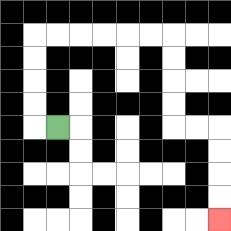{'start': '[2, 5]', 'end': '[9, 9]', 'path_directions': 'L,U,U,U,U,R,R,R,R,R,R,D,D,D,D,R,R,D,D,D,D', 'path_coordinates': '[[2, 5], [1, 5], [1, 4], [1, 3], [1, 2], [1, 1], [2, 1], [3, 1], [4, 1], [5, 1], [6, 1], [7, 1], [7, 2], [7, 3], [7, 4], [7, 5], [8, 5], [9, 5], [9, 6], [9, 7], [9, 8], [9, 9]]'}